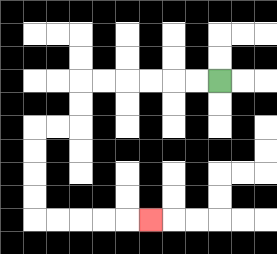{'start': '[9, 3]', 'end': '[6, 9]', 'path_directions': 'L,L,L,L,L,L,D,D,L,L,D,D,D,D,R,R,R,R,R', 'path_coordinates': '[[9, 3], [8, 3], [7, 3], [6, 3], [5, 3], [4, 3], [3, 3], [3, 4], [3, 5], [2, 5], [1, 5], [1, 6], [1, 7], [1, 8], [1, 9], [2, 9], [3, 9], [4, 9], [5, 9], [6, 9]]'}